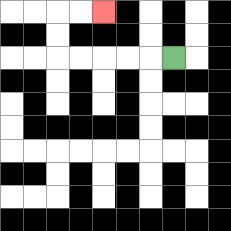{'start': '[7, 2]', 'end': '[4, 0]', 'path_directions': 'L,L,L,L,L,U,U,R,R', 'path_coordinates': '[[7, 2], [6, 2], [5, 2], [4, 2], [3, 2], [2, 2], [2, 1], [2, 0], [3, 0], [4, 0]]'}